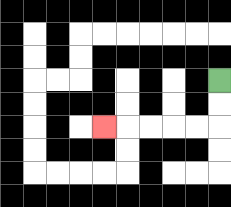{'start': '[9, 3]', 'end': '[4, 5]', 'path_directions': 'D,D,L,L,L,L,L', 'path_coordinates': '[[9, 3], [9, 4], [9, 5], [8, 5], [7, 5], [6, 5], [5, 5], [4, 5]]'}